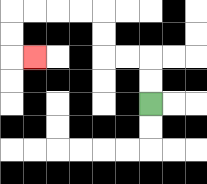{'start': '[6, 4]', 'end': '[1, 2]', 'path_directions': 'U,U,L,L,U,U,L,L,L,L,D,D,R', 'path_coordinates': '[[6, 4], [6, 3], [6, 2], [5, 2], [4, 2], [4, 1], [4, 0], [3, 0], [2, 0], [1, 0], [0, 0], [0, 1], [0, 2], [1, 2]]'}